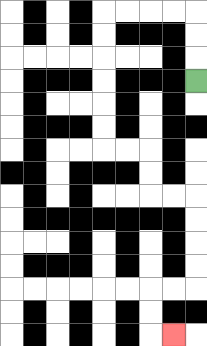{'start': '[8, 3]', 'end': '[7, 14]', 'path_directions': 'U,U,U,L,L,L,L,D,D,D,D,D,D,R,R,D,D,R,R,D,D,D,D,L,L,D,D,R', 'path_coordinates': '[[8, 3], [8, 2], [8, 1], [8, 0], [7, 0], [6, 0], [5, 0], [4, 0], [4, 1], [4, 2], [4, 3], [4, 4], [4, 5], [4, 6], [5, 6], [6, 6], [6, 7], [6, 8], [7, 8], [8, 8], [8, 9], [8, 10], [8, 11], [8, 12], [7, 12], [6, 12], [6, 13], [6, 14], [7, 14]]'}